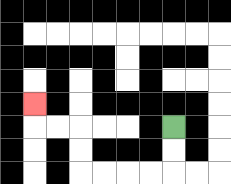{'start': '[7, 5]', 'end': '[1, 4]', 'path_directions': 'D,D,L,L,L,L,U,U,L,L,U', 'path_coordinates': '[[7, 5], [7, 6], [7, 7], [6, 7], [5, 7], [4, 7], [3, 7], [3, 6], [3, 5], [2, 5], [1, 5], [1, 4]]'}